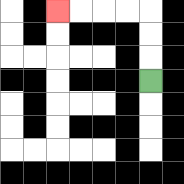{'start': '[6, 3]', 'end': '[2, 0]', 'path_directions': 'U,U,U,L,L,L,L', 'path_coordinates': '[[6, 3], [6, 2], [6, 1], [6, 0], [5, 0], [4, 0], [3, 0], [2, 0]]'}